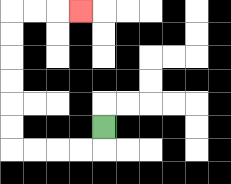{'start': '[4, 5]', 'end': '[3, 0]', 'path_directions': 'D,L,L,L,L,U,U,U,U,U,U,R,R,R', 'path_coordinates': '[[4, 5], [4, 6], [3, 6], [2, 6], [1, 6], [0, 6], [0, 5], [0, 4], [0, 3], [0, 2], [0, 1], [0, 0], [1, 0], [2, 0], [3, 0]]'}